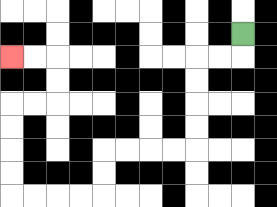{'start': '[10, 1]', 'end': '[0, 2]', 'path_directions': 'D,L,L,D,D,D,D,L,L,L,L,D,D,L,L,L,L,U,U,U,U,R,R,U,U,L,L', 'path_coordinates': '[[10, 1], [10, 2], [9, 2], [8, 2], [8, 3], [8, 4], [8, 5], [8, 6], [7, 6], [6, 6], [5, 6], [4, 6], [4, 7], [4, 8], [3, 8], [2, 8], [1, 8], [0, 8], [0, 7], [0, 6], [0, 5], [0, 4], [1, 4], [2, 4], [2, 3], [2, 2], [1, 2], [0, 2]]'}